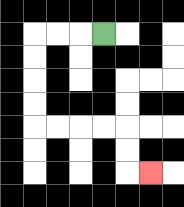{'start': '[4, 1]', 'end': '[6, 7]', 'path_directions': 'L,L,L,D,D,D,D,R,R,R,R,D,D,R', 'path_coordinates': '[[4, 1], [3, 1], [2, 1], [1, 1], [1, 2], [1, 3], [1, 4], [1, 5], [2, 5], [3, 5], [4, 5], [5, 5], [5, 6], [5, 7], [6, 7]]'}